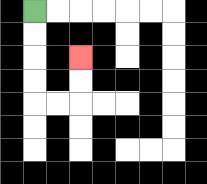{'start': '[1, 0]', 'end': '[3, 2]', 'path_directions': 'D,D,D,D,R,R,U,U', 'path_coordinates': '[[1, 0], [1, 1], [1, 2], [1, 3], [1, 4], [2, 4], [3, 4], [3, 3], [3, 2]]'}